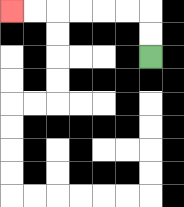{'start': '[6, 2]', 'end': '[0, 0]', 'path_directions': 'U,U,L,L,L,L,L,L', 'path_coordinates': '[[6, 2], [6, 1], [6, 0], [5, 0], [4, 0], [3, 0], [2, 0], [1, 0], [0, 0]]'}